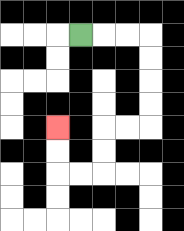{'start': '[3, 1]', 'end': '[2, 5]', 'path_directions': 'R,R,R,D,D,D,D,L,L,D,D,L,L,U,U', 'path_coordinates': '[[3, 1], [4, 1], [5, 1], [6, 1], [6, 2], [6, 3], [6, 4], [6, 5], [5, 5], [4, 5], [4, 6], [4, 7], [3, 7], [2, 7], [2, 6], [2, 5]]'}